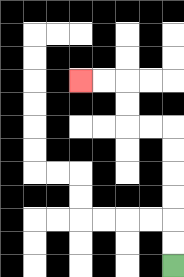{'start': '[7, 11]', 'end': '[3, 3]', 'path_directions': 'U,U,U,U,U,U,L,L,U,U,L,L', 'path_coordinates': '[[7, 11], [7, 10], [7, 9], [7, 8], [7, 7], [7, 6], [7, 5], [6, 5], [5, 5], [5, 4], [5, 3], [4, 3], [3, 3]]'}